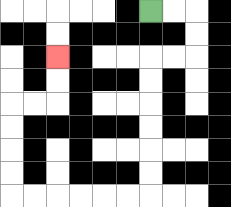{'start': '[6, 0]', 'end': '[2, 2]', 'path_directions': 'R,R,D,D,L,L,D,D,D,D,D,D,L,L,L,L,L,L,U,U,U,U,R,R,U,U', 'path_coordinates': '[[6, 0], [7, 0], [8, 0], [8, 1], [8, 2], [7, 2], [6, 2], [6, 3], [6, 4], [6, 5], [6, 6], [6, 7], [6, 8], [5, 8], [4, 8], [3, 8], [2, 8], [1, 8], [0, 8], [0, 7], [0, 6], [0, 5], [0, 4], [1, 4], [2, 4], [2, 3], [2, 2]]'}